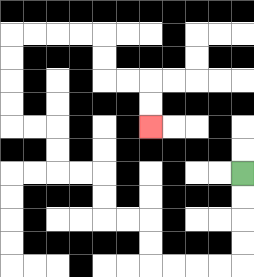{'start': '[10, 7]', 'end': '[6, 5]', 'path_directions': 'D,D,D,D,L,L,L,L,U,U,L,L,U,U,L,L,U,U,L,L,U,U,U,U,R,R,R,R,D,D,R,R,D,D', 'path_coordinates': '[[10, 7], [10, 8], [10, 9], [10, 10], [10, 11], [9, 11], [8, 11], [7, 11], [6, 11], [6, 10], [6, 9], [5, 9], [4, 9], [4, 8], [4, 7], [3, 7], [2, 7], [2, 6], [2, 5], [1, 5], [0, 5], [0, 4], [0, 3], [0, 2], [0, 1], [1, 1], [2, 1], [3, 1], [4, 1], [4, 2], [4, 3], [5, 3], [6, 3], [6, 4], [6, 5]]'}